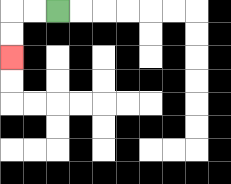{'start': '[2, 0]', 'end': '[0, 2]', 'path_directions': 'L,L,D,D', 'path_coordinates': '[[2, 0], [1, 0], [0, 0], [0, 1], [0, 2]]'}